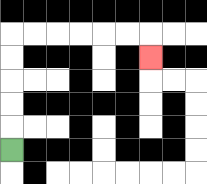{'start': '[0, 6]', 'end': '[6, 2]', 'path_directions': 'U,U,U,U,U,R,R,R,R,R,R,D', 'path_coordinates': '[[0, 6], [0, 5], [0, 4], [0, 3], [0, 2], [0, 1], [1, 1], [2, 1], [3, 1], [4, 1], [5, 1], [6, 1], [6, 2]]'}